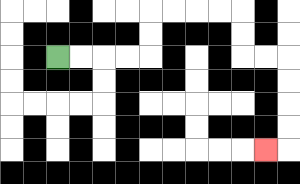{'start': '[2, 2]', 'end': '[11, 6]', 'path_directions': 'R,R,R,R,U,U,R,R,R,R,D,D,R,R,D,D,D,D,L', 'path_coordinates': '[[2, 2], [3, 2], [4, 2], [5, 2], [6, 2], [6, 1], [6, 0], [7, 0], [8, 0], [9, 0], [10, 0], [10, 1], [10, 2], [11, 2], [12, 2], [12, 3], [12, 4], [12, 5], [12, 6], [11, 6]]'}